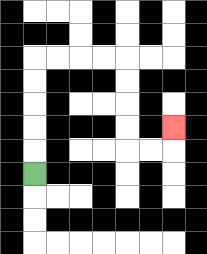{'start': '[1, 7]', 'end': '[7, 5]', 'path_directions': 'U,U,U,U,U,R,R,R,R,D,D,D,D,R,R,U', 'path_coordinates': '[[1, 7], [1, 6], [1, 5], [1, 4], [1, 3], [1, 2], [2, 2], [3, 2], [4, 2], [5, 2], [5, 3], [5, 4], [5, 5], [5, 6], [6, 6], [7, 6], [7, 5]]'}